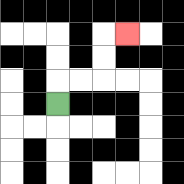{'start': '[2, 4]', 'end': '[5, 1]', 'path_directions': 'U,R,R,U,U,R', 'path_coordinates': '[[2, 4], [2, 3], [3, 3], [4, 3], [4, 2], [4, 1], [5, 1]]'}